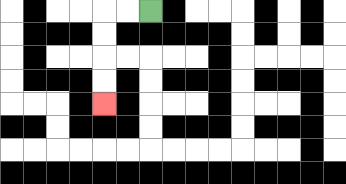{'start': '[6, 0]', 'end': '[4, 4]', 'path_directions': 'L,L,D,D,D,D', 'path_coordinates': '[[6, 0], [5, 0], [4, 0], [4, 1], [4, 2], [4, 3], [4, 4]]'}